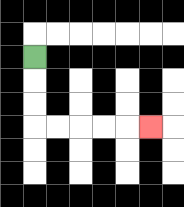{'start': '[1, 2]', 'end': '[6, 5]', 'path_directions': 'D,D,D,R,R,R,R,R', 'path_coordinates': '[[1, 2], [1, 3], [1, 4], [1, 5], [2, 5], [3, 5], [4, 5], [5, 5], [6, 5]]'}